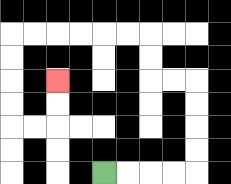{'start': '[4, 7]', 'end': '[2, 3]', 'path_directions': 'R,R,R,R,U,U,U,U,L,L,U,U,L,L,L,L,L,L,D,D,D,D,R,R,U,U', 'path_coordinates': '[[4, 7], [5, 7], [6, 7], [7, 7], [8, 7], [8, 6], [8, 5], [8, 4], [8, 3], [7, 3], [6, 3], [6, 2], [6, 1], [5, 1], [4, 1], [3, 1], [2, 1], [1, 1], [0, 1], [0, 2], [0, 3], [0, 4], [0, 5], [1, 5], [2, 5], [2, 4], [2, 3]]'}